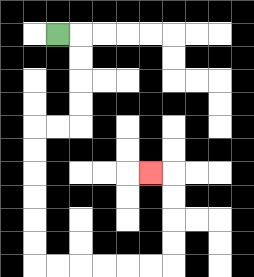{'start': '[2, 1]', 'end': '[6, 7]', 'path_directions': 'R,D,D,D,D,L,L,D,D,D,D,D,D,R,R,R,R,R,R,U,U,U,U,L', 'path_coordinates': '[[2, 1], [3, 1], [3, 2], [3, 3], [3, 4], [3, 5], [2, 5], [1, 5], [1, 6], [1, 7], [1, 8], [1, 9], [1, 10], [1, 11], [2, 11], [3, 11], [4, 11], [5, 11], [6, 11], [7, 11], [7, 10], [7, 9], [7, 8], [7, 7], [6, 7]]'}